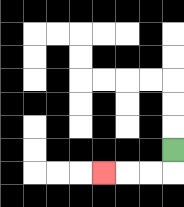{'start': '[7, 6]', 'end': '[4, 7]', 'path_directions': 'D,L,L,L', 'path_coordinates': '[[7, 6], [7, 7], [6, 7], [5, 7], [4, 7]]'}